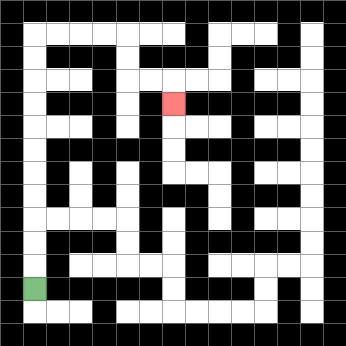{'start': '[1, 12]', 'end': '[7, 4]', 'path_directions': 'U,U,U,U,U,U,U,U,U,U,U,R,R,R,R,D,D,R,R,D', 'path_coordinates': '[[1, 12], [1, 11], [1, 10], [1, 9], [1, 8], [1, 7], [1, 6], [1, 5], [1, 4], [1, 3], [1, 2], [1, 1], [2, 1], [3, 1], [4, 1], [5, 1], [5, 2], [5, 3], [6, 3], [7, 3], [7, 4]]'}